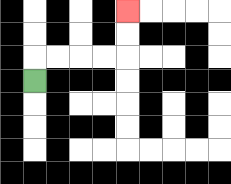{'start': '[1, 3]', 'end': '[5, 0]', 'path_directions': 'U,R,R,R,R,U,U', 'path_coordinates': '[[1, 3], [1, 2], [2, 2], [3, 2], [4, 2], [5, 2], [5, 1], [5, 0]]'}